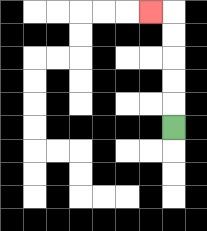{'start': '[7, 5]', 'end': '[6, 0]', 'path_directions': 'U,U,U,U,U,L', 'path_coordinates': '[[7, 5], [7, 4], [7, 3], [7, 2], [7, 1], [7, 0], [6, 0]]'}